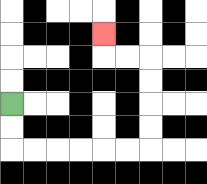{'start': '[0, 4]', 'end': '[4, 1]', 'path_directions': 'D,D,R,R,R,R,R,R,U,U,U,U,L,L,U', 'path_coordinates': '[[0, 4], [0, 5], [0, 6], [1, 6], [2, 6], [3, 6], [4, 6], [5, 6], [6, 6], [6, 5], [6, 4], [6, 3], [6, 2], [5, 2], [4, 2], [4, 1]]'}